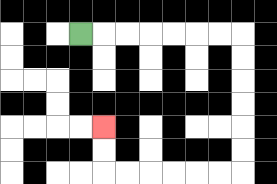{'start': '[3, 1]', 'end': '[4, 5]', 'path_directions': 'R,R,R,R,R,R,R,D,D,D,D,D,D,L,L,L,L,L,L,U,U', 'path_coordinates': '[[3, 1], [4, 1], [5, 1], [6, 1], [7, 1], [8, 1], [9, 1], [10, 1], [10, 2], [10, 3], [10, 4], [10, 5], [10, 6], [10, 7], [9, 7], [8, 7], [7, 7], [6, 7], [5, 7], [4, 7], [4, 6], [4, 5]]'}